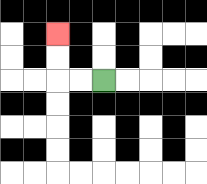{'start': '[4, 3]', 'end': '[2, 1]', 'path_directions': 'L,L,U,U', 'path_coordinates': '[[4, 3], [3, 3], [2, 3], [2, 2], [2, 1]]'}